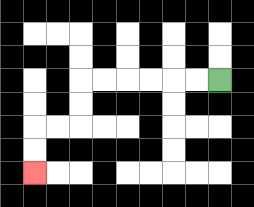{'start': '[9, 3]', 'end': '[1, 7]', 'path_directions': 'L,L,L,L,L,L,D,D,L,L,D,D', 'path_coordinates': '[[9, 3], [8, 3], [7, 3], [6, 3], [5, 3], [4, 3], [3, 3], [3, 4], [3, 5], [2, 5], [1, 5], [1, 6], [1, 7]]'}